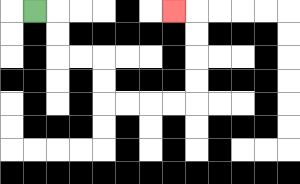{'start': '[1, 0]', 'end': '[7, 0]', 'path_directions': 'R,D,D,R,R,D,D,R,R,R,R,U,U,U,U,L', 'path_coordinates': '[[1, 0], [2, 0], [2, 1], [2, 2], [3, 2], [4, 2], [4, 3], [4, 4], [5, 4], [6, 4], [7, 4], [8, 4], [8, 3], [8, 2], [8, 1], [8, 0], [7, 0]]'}